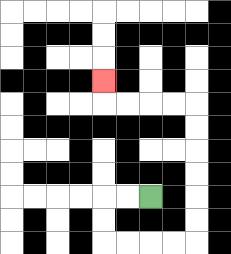{'start': '[6, 8]', 'end': '[4, 3]', 'path_directions': 'L,L,D,D,R,R,R,R,U,U,U,U,U,U,L,L,L,L,U', 'path_coordinates': '[[6, 8], [5, 8], [4, 8], [4, 9], [4, 10], [5, 10], [6, 10], [7, 10], [8, 10], [8, 9], [8, 8], [8, 7], [8, 6], [8, 5], [8, 4], [7, 4], [6, 4], [5, 4], [4, 4], [4, 3]]'}